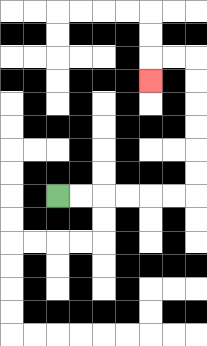{'start': '[2, 8]', 'end': '[6, 3]', 'path_directions': 'R,R,R,R,R,R,U,U,U,U,U,U,L,L,D', 'path_coordinates': '[[2, 8], [3, 8], [4, 8], [5, 8], [6, 8], [7, 8], [8, 8], [8, 7], [8, 6], [8, 5], [8, 4], [8, 3], [8, 2], [7, 2], [6, 2], [6, 3]]'}